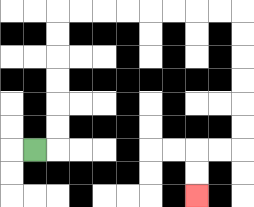{'start': '[1, 6]', 'end': '[8, 8]', 'path_directions': 'R,U,U,U,U,U,U,R,R,R,R,R,R,R,R,D,D,D,D,D,D,L,L,D,D', 'path_coordinates': '[[1, 6], [2, 6], [2, 5], [2, 4], [2, 3], [2, 2], [2, 1], [2, 0], [3, 0], [4, 0], [5, 0], [6, 0], [7, 0], [8, 0], [9, 0], [10, 0], [10, 1], [10, 2], [10, 3], [10, 4], [10, 5], [10, 6], [9, 6], [8, 6], [8, 7], [8, 8]]'}